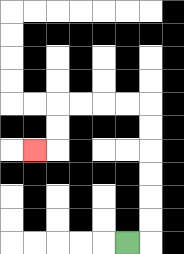{'start': '[5, 10]', 'end': '[1, 6]', 'path_directions': 'R,U,U,U,U,U,U,L,L,L,L,D,D,L', 'path_coordinates': '[[5, 10], [6, 10], [6, 9], [6, 8], [6, 7], [6, 6], [6, 5], [6, 4], [5, 4], [4, 4], [3, 4], [2, 4], [2, 5], [2, 6], [1, 6]]'}